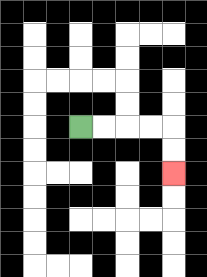{'start': '[3, 5]', 'end': '[7, 7]', 'path_directions': 'R,R,R,R,D,D', 'path_coordinates': '[[3, 5], [4, 5], [5, 5], [6, 5], [7, 5], [7, 6], [7, 7]]'}